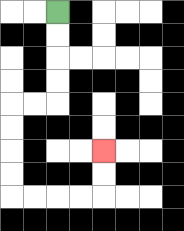{'start': '[2, 0]', 'end': '[4, 6]', 'path_directions': 'D,D,D,D,L,L,D,D,D,D,R,R,R,R,U,U', 'path_coordinates': '[[2, 0], [2, 1], [2, 2], [2, 3], [2, 4], [1, 4], [0, 4], [0, 5], [0, 6], [0, 7], [0, 8], [1, 8], [2, 8], [3, 8], [4, 8], [4, 7], [4, 6]]'}